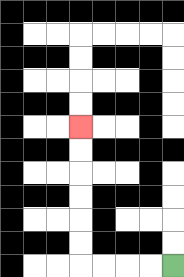{'start': '[7, 11]', 'end': '[3, 5]', 'path_directions': 'L,L,L,L,U,U,U,U,U,U', 'path_coordinates': '[[7, 11], [6, 11], [5, 11], [4, 11], [3, 11], [3, 10], [3, 9], [3, 8], [3, 7], [3, 6], [3, 5]]'}